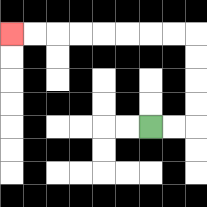{'start': '[6, 5]', 'end': '[0, 1]', 'path_directions': 'R,R,U,U,U,U,L,L,L,L,L,L,L,L', 'path_coordinates': '[[6, 5], [7, 5], [8, 5], [8, 4], [8, 3], [8, 2], [8, 1], [7, 1], [6, 1], [5, 1], [4, 1], [3, 1], [2, 1], [1, 1], [0, 1]]'}